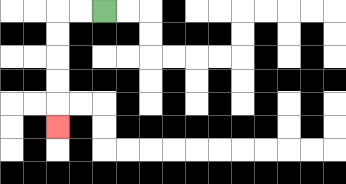{'start': '[4, 0]', 'end': '[2, 5]', 'path_directions': 'L,L,D,D,D,D,D', 'path_coordinates': '[[4, 0], [3, 0], [2, 0], [2, 1], [2, 2], [2, 3], [2, 4], [2, 5]]'}